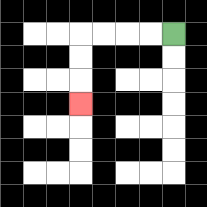{'start': '[7, 1]', 'end': '[3, 4]', 'path_directions': 'L,L,L,L,D,D,D', 'path_coordinates': '[[7, 1], [6, 1], [5, 1], [4, 1], [3, 1], [3, 2], [3, 3], [3, 4]]'}